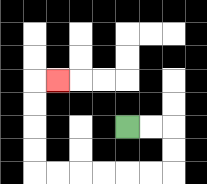{'start': '[5, 5]', 'end': '[2, 3]', 'path_directions': 'R,R,D,D,L,L,L,L,L,L,U,U,U,U,R', 'path_coordinates': '[[5, 5], [6, 5], [7, 5], [7, 6], [7, 7], [6, 7], [5, 7], [4, 7], [3, 7], [2, 7], [1, 7], [1, 6], [1, 5], [1, 4], [1, 3], [2, 3]]'}